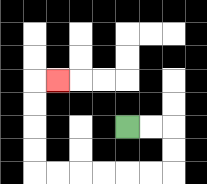{'start': '[5, 5]', 'end': '[2, 3]', 'path_directions': 'R,R,D,D,L,L,L,L,L,L,U,U,U,U,R', 'path_coordinates': '[[5, 5], [6, 5], [7, 5], [7, 6], [7, 7], [6, 7], [5, 7], [4, 7], [3, 7], [2, 7], [1, 7], [1, 6], [1, 5], [1, 4], [1, 3], [2, 3]]'}